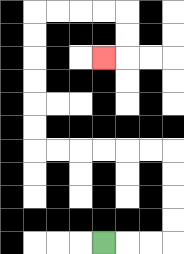{'start': '[4, 10]', 'end': '[4, 2]', 'path_directions': 'R,R,R,U,U,U,U,L,L,L,L,L,L,U,U,U,U,U,U,R,R,R,R,D,D,L', 'path_coordinates': '[[4, 10], [5, 10], [6, 10], [7, 10], [7, 9], [7, 8], [7, 7], [7, 6], [6, 6], [5, 6], [4, 6], [3, 6], [2, 6], [1, 6], [1, 5], [1, 4], [1, 3], [1, 2], [1, 1], [1, 0], [2, 0], [3, 0], [4, 0], [5, 0], [5, 1], [5, 2], [4, 2]]'}